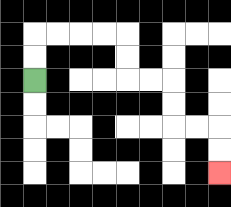{'start': '[1, 3]', 'end': '[9, 7]', 'path_directions': 'U,U,R,R,R,R,D,D,R,R,D,D,R,R,D,D', 'path_coordinates': '[[1, 3], [1, 2], [1, 1], [2, 1], [3, 1], [4, 1], [5, 1], [5, 2], [5, 3], [6, 3], [7, 3], [7, 4], [7, 5], [8, 5], [9, 5], [9, 6], [9, 7]]'}